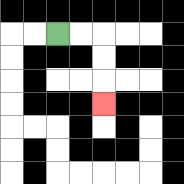{'start': '[2, 1]', 'end': '[4, 4]', 'path_directions': 'R,R,D,D,D', 'path_coordinates': '[[2, 1], [3, 1], [4, 1], [4, 2], [4, 3], [4, 4]]'}